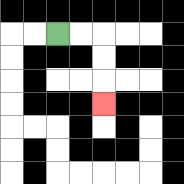{'start': '[2, 1]', 'end': '[4, 4]', 'path_directions': 'R,R,D,D,D', 'path_coordinates': '[[2, 1], [3, 1], [4, 1], [4, 2], [4, 3], [4, 4]]'}